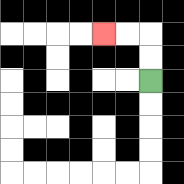{'start': '[6, 3]', 'end': '[4, 1]', 'path_directions': 'U,U,L,L', 'path_coordinates': '[[6, 3], [6, 2], [6, 1], [5, 1], [4, 1]]'}